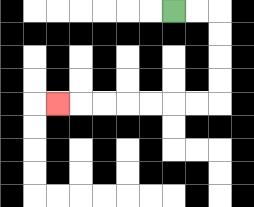{'start': '[7, 0]', 'end': '[2, 4]', 'path_directions': 'R,R,D,D,D,D,L,L,L,L,L,L,L', 'path_coordinates': '[[7, 0], [8, 0], [9, 0], [9, 1], [9, 2], [9, 3], [9, 4], [8, 4], [7, 4], [6, 4], [5, 4], [4, 4], [3, 4], [2, 4]]'}